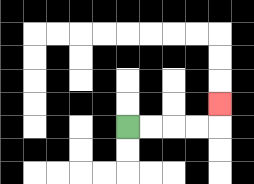{'start': '[5, 5]', 'end': '[9, 4]', 'path_directions': 'R,R,R,R,U', 'path_coordinates': '[[5, 5], [6, 5], [7, 5], [8, 5], [9, 5], [9, 4]]'}